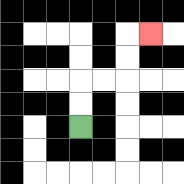{'start': '[3, 5]', 'end': '[6, 1]', 'path_directions': 'U,U,R,R,U,U,R', 'path_coordinates': '[[3, 5], [3, 4], [3, 3], [4, 3], [5, 3], [5, 2], [5, 1], [6, 1]]'}